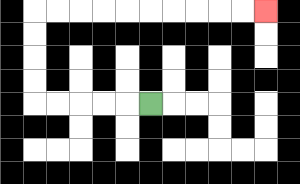{'start': '[6, 4]', 'end': '[11, 0]', 'path_directions': 'L,L,L,L,L,U,U,U,U,R,R,R,R,R,R,R,R,R,R', 'path_coordinates': '[[6, 4], [5, 4], [4, 4], [3, 4], [2, 4], [1, 4], [1, 3], [1, 2], [1, 1], [1, 0], [2, 0], [3, 0], [4, 0], [5, 0], [6, 0], [7, 0], [8, 0], [9, 0], [10, 0], [11, 0]]'}